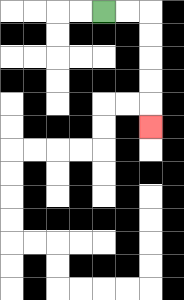{'start': '[4, 0]', 'end': '[6, 5]', 'path_directions': 'R,R,D,D,D,D,D', 'path_coordinates': '[[4, 0], [5, 0], [6, 0], [6, 1], [6, 2], [6, 3], [6, 4], [6, 5]]'}